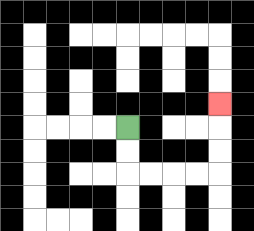{'start': '[5, 5]', 'end': '[9, 4]', 'path_directions': 'D,D,R,R,R,R,U,U,U', 'path_coordinates': '[[5, 5], [5, 6], [5, 7], [6, 7], [7, 7], [8, 7], [9, 7], [9, 6], [9, 5], [9, 4]]'}